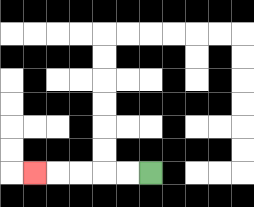{'start': '[6, 7]', 'end': '[1, 7]', 'path_directions': 'L,L,L,L,L', 'path_coordinates': '[[6, 7], [5, 7], [4, 7], [3, 7], [2, 7], [1, 7]]'}